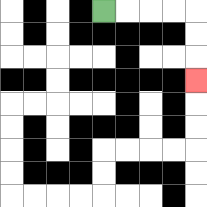{'start': '[4, 0]', 'end': '[8, 3]', 'path_directions': 'R,R,R,R,D,D,D', 'path_coordinates': '[[4, 0], [5, 0], [6, 0], [7, 0], [8, 0], [8, 1], [8, 2], [8, 3]]'}